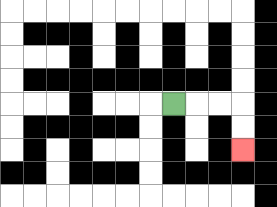{'start': '[7, 4]', 'end': '[10, 6]', 'path_directions': 'R,R,R,D,D', 'path_coordinates': '[[7, 4], [8, 4], [9, 4], [10, 4], [10, 5], [10, 6]]'}